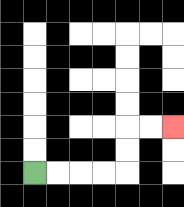{'start': '[1, 7]', 'end': '[7, 5]', 'path_directions': 'R,R,R,R,U,U,R,R', 'path_coordinates': '[[1, 7], [2, 7], [3, 7], [4, 7], [5, 7], [5, 6], [5, 5], [6, 5], [7, 5]]'}